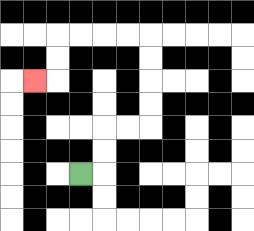{'start': '[3, 7]', 'end': '[1, 3]', 'path_directions': 'R,U,U,R,R,U,U,U,U,L,L,L,L,D,D,L', 'path_coordinates': '[[3, 7], [4, 7], [4, 6], [4, 5], [5, 5], [6, 5], [6, 4], [6, 3], [6, 2], [6, 1], [5, 1], [4, 1], [3, 1], [2, 1], [2, 2], [2, 3], [1, 3]]'}